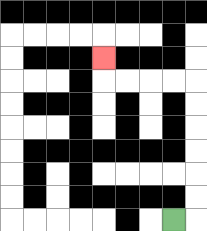{'start': '[7, 9]', 'end': '[4, 2]', 'path_directions': 'R,U,U,U,U,U,U,L,L,L,L,U', 'path_coordinates': '[[7, 9], [8, 9], [8, 8], [8, 7], [8, 6], [8, 5], [8, 4], [8, 3], [7, 3], [6, 3], [5, 3], [4, 3], [4, 2]]'}